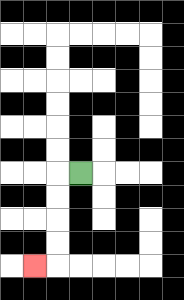{'start': '[3, 7]', 'end': '[1, 11]', 'path_directions': 'L,D,D,D,D,L', 'path_coordinates': '[[3, 7], [2, 7], [2, 8], [2, 9], [2, 10], [2, 11], [1, 11]]'}